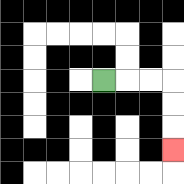{'start': '[4, 3]', 'end': '[7, 6]', 'path_directions': 'R,R,R,D,D,D', 'path_coordinates': '[[4, 3], [5, 3], [6, 3], [7, 3], [7, 4], [7, 5], [7, 6]]'}